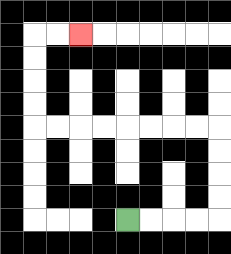{'start': '[5, 9]', 'end': '[3, 1]', 'path_directions': 'R,R,R,R,U,U,U,U,L,L,L,L,L,L,L,L,U,U,U,U,R,R', 'path_coordinates': '[[5, 9], [6, 9], [7, 9], [8, 9], [9, 9], [9, 8], [9, 7], [9, 6], [9, 5], [8, 5], [7, 5], [6, 5], [5, 5], [4, 5], [3, 5], [2, 5], [1, 5], [1, 4], [1, 3], [1, 2], [1, 1], [2, 1], [3, 1]]'}